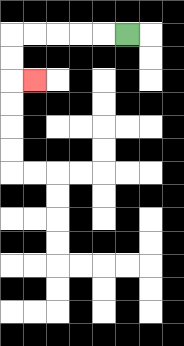{'start': '[5, 1]', 'end': '[1, 3]', 'path_directions': 'L,L,L,L,L,D,D,R', 'path_coordinates': '[[5, 1], [4, 1], [3, 1], [2, 1], [1, 1], [0, 1], [0, 2], [0, 3], [1, 3]]'}